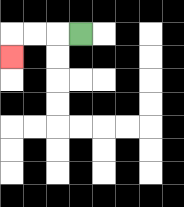{'start': '[3, 1]', 'end': '[0, 2]', 'path_directions': 'L,L,L,D', 'path_coordinates': '[[3, 1], [2, 1], [1, 1], [0, 1], [0, 2]]'}